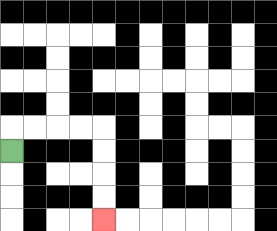{'start': '[0, 6]', 'end': '[4, 9]', 'path_directions': 'U,R,R,R,R,D,D,D,D', 'path_coordinates': '[[0, 6], [0, 5], [1, 5], [2, 5], [3, 5], [4, 5], [4, 6], [4, 7], [4, 8], [4, 9]]'}